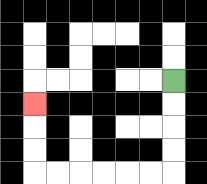{'start': '[7, 3]', 'end': '[1, 4]', 'path_directions': 'D,D,D,D,L,L,L,L,L,L,U,U,U', 'path_coordinates': '[[7, 3], [7, 4], [7, 5], [7, 6], [7, 7], [6, 7], [5, 7], [4, 7], [3, 7], [2, 7], [1, 7], [1, 6], [1, 5], [1, 4]]'}